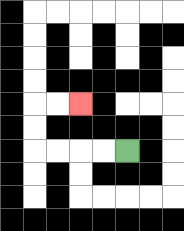{'start': '[5, 6]', 'end': '[3, 4]', 'path_directions': 'L,L,L,L,U,U,R,R', 'path_coordinates': '[[5, 6], [4, 6], [3, 6], [2, 6], [1, 6], [1, 5], [1, 4], [2, 4], [3, 4]]'}